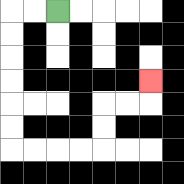{'start': '[2, 0]', 'end': '[6, 3]', 'path_directions': 'L,L,D,D,D,D,D,D,R,R,R,R,U,U,R,R,U', 'path_coordinates': '[[2, 0], [1, 0], [0, 0], [0, 1], [0, 2], [0, 3], [0, 4], [0, 5], [0, 6], [1, 6], [2, 6], [3, 6], [4, 6], [4, 5], [4, 4], [5, 4], [6, 4], [6, 3]]'}